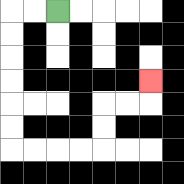{'start': '[2, 0]', 'end': '[6, 3]', 'path_directions': 'L,L,D,D,D,D,D,D,R,R,R,R,U,U,R,R,U', 'path_coordinates': '[[2, 0], [1, 0], [0, 0], [0, 1], [0, 2], [0, 3], [0, 4], [0, 5], [0, 6], [1, 6], [2, 6], [3, 6], [4, 6], [4, 5], [4, 4], [5, 4], [6, 4], [6, 3]]'}